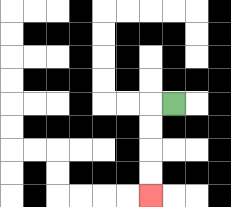{'start': '[7, 4]', 'end': '[6, 8]', 'path_directions': 'L,D,D,D,D', 'path_coordinates': '[[7, 4], [6, 4], [6, 5], [6, 6], [6, 7], [6, 8]]'}